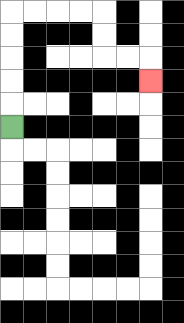{'start': '[0, 5]', 'end': '[6, 3]', 'path_directions': 'U,U,U,U,U,R,R,R,R,D,D,R,R,D', 'path_coordinates': '[[0, 5], [0, 4], [0, 3], [0, 2], [0, 1], [0, 0], [1, 0], [2, 0], [3, 0], [4, 0], [4, 1], [4, 2], [5, 2], [6, 2], [6, 3]]'}